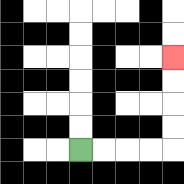{'start': '[3, 6]', 'end': '[7, 2]', 'path_directions': 'R,R,R,R,U,U,U,U', 'path_coordinates': '[[3, 6], [4, 6], [5, 6], [6, 6], [7, 6], [7, 5], [7, 4], [7, 3], [7, 2]]'}